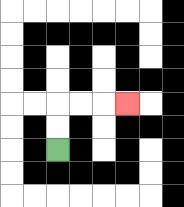{'start': '[2, 6]', 'end': '[5, 4]', 'path_directions': 'U,U,R,R,R', 'path_coordinates': '[[2, 6], [2, 5], [2, 4], [3, 4], [4, 4], [5, 4]]'}